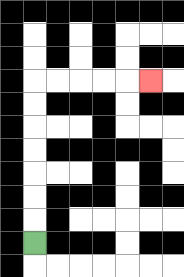{'start': '[1, 10]', 'end': '[6, 3]', 'path_directions': 'U,U,U,U,U,U,U,R,R,R,R,R', 'path_coordinates': '[[1, 10], [1, 9], [1, 8], [1, 7], [1, 6], [1, 5], [1, 4], [1, 3], [2, 3], [3, 3], [4, 3], [5, 3], [6, 3]]'}